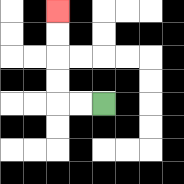{'start': '[4, 4]', 'end': '[2, 0]', 'path_directions': 'L,L,U,U,U,U', 'path_coordinates': '[[4, 4], [3, 4], [2, 4], [2, 3], [2, 2], [2, 1], [2, 0]]'}